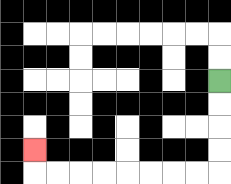{'start': '[9, 3]', 'end': '[1, 6]', 'path_directions': 'D,D,D,D,L,L,L,L,L,L,L,L,U', 'path_coordinates': '[[9, 3], [9, 4], [9, 5], [9, 6], [9, 7], [8, 7], [7, 7], [6, 7], [5, 7], [4, 7], [3, 7], [2, 7], [1, 7], [1, 6]]'}